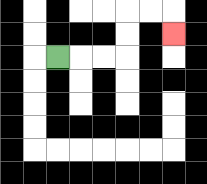{'start': '[2, 2]', 'end': '[7, 1]', 'path_directions': 'R,R,R,U,U,R,R,D', 'path_coordinates': '[[2, 2], [3, 2], [4, 2], [5, 2], [5, 1], [5, 0], [6, 0], [7, 0], [7, 1]]'}